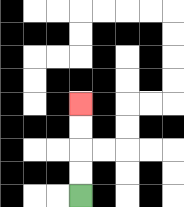{'start': '[3, 8]', 'end': '[3, 4]', 'path_directions': 'U,U,U,U', 'path_coordinates': '[[3, 8], [3, 7], [3, 6], [3, 5], [3, 4]]'}